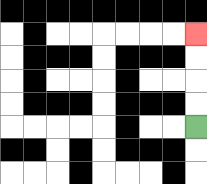{'start': '[8, 5]', 'end': '[8, 1]', 'path_directions': 'U,U,U,U', 'path_coordinates': '[[8, 5], [8, 4], [8, 3], [8, 2], [8, 1]]'}